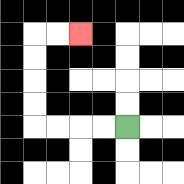{'start': '[5, 5]', 'end': '[3, 1]', 'path_directions': 'L,L,L,L,U,U,U,U,R,R', 'path_coordinates': '[[5, 5], [4, 5], [3, 5], [2, 5], [1, 5], [1, 4], [1, 3], [1, 2], [1, 1], [2, 1], [3, 1]]'}